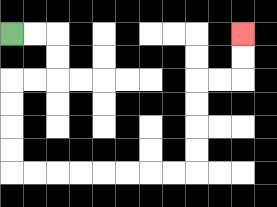{'start': '[0, 1]', 'end': '[10, 1]', 'path_directions': 'R,R,D,D,L,L,D,D,D,D,R,R,R,R,R,R,R,R,U,U,U,U,R,R,U,U', 'path_coordinates': '[[0, 1], [1, 1], [2, 1], [2, 2], [2, 3], [1, 3], [0, 3], [0, 4], [0, 5], [0, 6], [0, 7], [1, 7], [2, 7], [3, 7], [4, 7], [5, 7], [6, 7], [7, 7], [8, 7], [8, 6], [8, 5], [8, 4], [8, 3], [9, 3], [10, 3], [10, 2], [10, 1]]'}